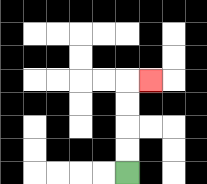{'start': '[5, 7]', 'end': '[6, 3]', 'path_directions': 'U,U,U,U,R', 'path_coordinates': '[[5, 7], [5, 6], [5, 5], [5, 4], [5, 3], [6, 3]]'}